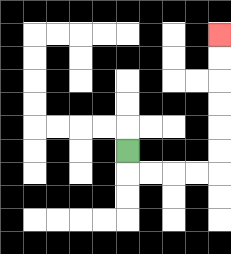{'start': '[5, 6]', 'end': '[9, 1]', 'path_directions': 'D,R,R,R,R,U,U,U,U,U,U', 'path_coordinates': '[[5, 6], [5, 7], [6, 7], [7, 7], [8, 7], [9, 7], [9, 6], [9, 5], [9, 4], [9, 3], [9, 2], [9, 1]]'}